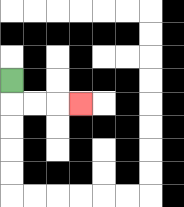{'start': '[0, 3]', 'end': '[3, 4]', 'path_directions': 'D,R,R,R', 'path_coordinates': '[[0, 3], [0, 4], [1, 4], [2, 4], [3, 4]]'}